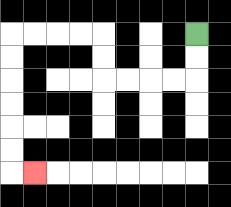{'start': '[8, 1]', 'end': '[1, 7]', 'path_directions': 'D,D,L,L,L,L,U,U,L,L,L,L,D,D,D,D,D,D,R', 'path_coordinates': '[[8, 1], [8, 2], [8, 3], [7, 3], [6, 3], [5, 3], [4, 3], [4, 2], [4, 1], [3, 1], [2, 1], [1, 1], [0, 1], [0, 2], [0, 3], [0, 4], [0, 5], [0, 6], [0, 7], [1, 7]]'}